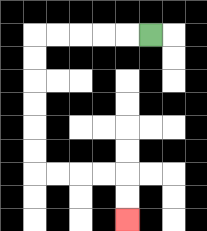{'start': '[6, 1]', 'end': '[5, 9]', 'path_directions': 'L,L,L,L,L,D,D,D,D,D,D,R,R,R,R,D,D', 'path_coordinates': '[[6, 1], [5, 1], [4, 1], [3, 1], [2, 1], [1, 1], [1, 2], [1, 3], [1, 4], [1, 5], [1, 6], [1, 7], [2, 7], [3, 7], [4, 7], [5, 7], [5, 8], [5, 9]]'}